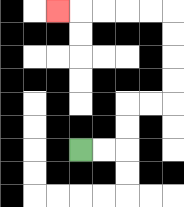{'start': '[3, 6]', 'end': '[2, 0]', 'path_directions': 'R,R,U,U,R,R,U,U,U,U,L,L,L,L,L', 'path_coordinates': '[[3, 6], [4, 6], [5, 6], [5, 5], [5, 4], [6, 4], [7, 4], [7, 3], [7, 2], [7, 1], [7, 0], [6, 0], [5, 0], [4, 0], [3, 0], [2, 0]]'}